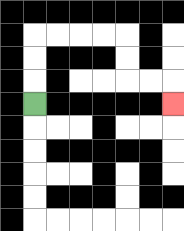{'start': '[1, 4]', 'end': '[7, 4]', 'path_directions': 'U,U,U,R,R,R,R,D,D,R,R,D', 'path_coordinates': '[[1, 4], [1, 3], [1, 2], [1, 1], [2, 1], [3, 1], [4, 1], [5, 1], [5, 2], [5, 3], [6, 3], [7, 3], [7, 4]]'}